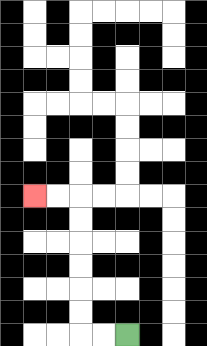{'start': '[5, 14]', 'end': '[1, 8]', 'path_directions': 'L,L,U,U,U,U,U,U,L,L', 'path_coordinates': '[[5, 14], [4, 14], [3, 14], [3, 13], [3, 12], [3, 11], [3, 10], [3, 9], [3, 8], [2, 8], [1, 8]]'}